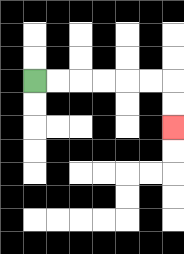{'start': '[1, 3]', 'end': '[7, 5]', 'path_directions': 'R,R,R,R,R,R,D,D', 'path_coordinates': '[[1, 3], [2, 3], [3, 3], [4, 3], [5, 3], [6, 3], [7, 3], [7, 4], [7, 5]]'}